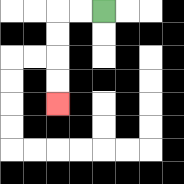{'start': '[4, 0]', 'end': '[2, 4]', 'path_directions': 'L,L,D,D,D,D', 'path_coordinates': '[[4, 0], [3, 0], [2, 0], [2, 1], [2, 2], [2, 3], [2, 4]]'}